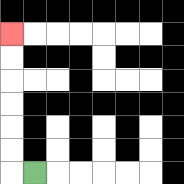{'start': '[1, 7]', 'end': '[0, 1]', 'path_directions': 'L,U,U,U,U,U,U', 'path_coordinates': '[[1, 7], [0, 7], [0, 6], [0, 5], [0, 4], [0, 3], [0, 2], [0, 1]]'}